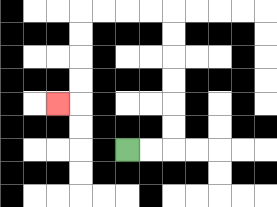{'start': '[5, 6]', 'end': '[2, 4]', 'path_directions': 'R,R,U,U,U,U,U,U,L,L,L,L,D,D,D,D,L', 'path_coordinates': '[[5, 6], [6, 6], [7, 6], [7, 5], [7, 4], [7, 3], [7, 2], [7, 1], [7, 0], [6, 0], [5, 0], [4, 0], [3, 0], [3, 1], [3, 2], [3, 3], [3, 4], [2, 4]]'}